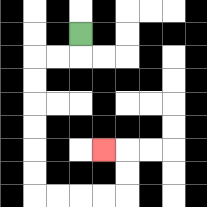{'start': '[3, 1]', 'end': '[4, 6]', 'path_directions': 'D,L,L,D,D,D,D,D,D,R,R,R,R,U,U,L', 'path_coordinates': '[[3, 1], [3, 2], [2, 2], [1, 2], [1, 3], [1, 4], [1, 5], [1, 6], [1, 7], [1, 8], [2, 8], [3, 8], [4, 8], [5, 8], [5, 7], [5, 6], [4, 6]]'}